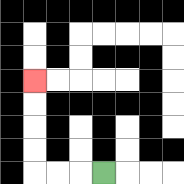{'start': '[4, 7]', 'end': '[1, 3]', 'path_directions': 'L,L,L,U,U,U,U', 'path_coordinates': '[[4, 7], [3, 7], [2, 7], [1, 7], [1, 6], [1, 5], [1, 4], [1, 3]]'}